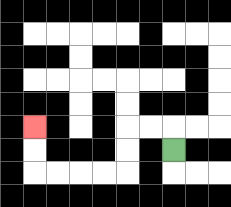{'start': '[7, 6]', 'end': '[1, 5]', 'path_directions': 'U,L,L,D,D,L,L,L,L,U,U', 'path_coordinates': '[[7, 6], [7, 5], [6, 5], [5, 5], [5, 6], [5, 7], [4, 7], [3, 7], [2, 7], [1, 7], [1, 6], [1, 5]]'}